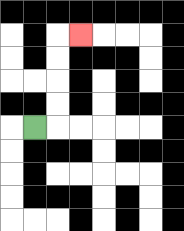{'start': '[1, 5]', 'end': '[3, 1]', 'path_directions': 'R,U,U,U,U,R', 'path_coordinates': '[[1, 5], [2, 5], [2, 4], [2, 3], [2, 2], [2, 1], [3, 1]]'}